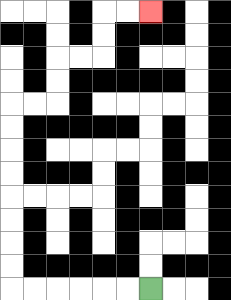{'start': '[6, 12]', 'end': '[6, 0]', 'path_directions': 'L,L,L,L,L,L,U,U,U,U,U,U,U,U,R,R,U,U,R,R,U,U,R,R', 'path_coordinates': '[[6, 12], [5, 12], [4, 12], [3, 12], [2, 12], [1, 12], [0, 12], [0, 11], [0, 10], [0, 9], [0, 8], [0, 7], [0, 6], [0, 5], [0, 4], [1, 4], [2, 4], [2, 3], [2, 2], [3, 2], [4, 2], [4, 1], [4, 0], [5, 0], [6, 0]]'}